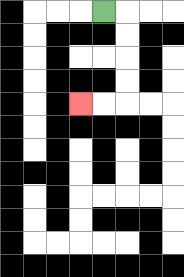{'start': '[4, 0]', 'end': '[3, 4]', 'path_directions': 'R,D,D,D,D,L,L', 'path_coordinates': '[[4, 0], [5, 0], [5, 1], [5, 2], [5, 3], [5, 4], [4, 4], [3, 4]]'}